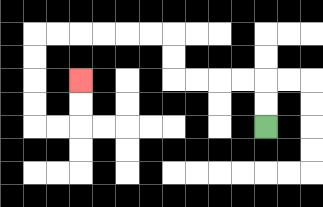{'start': '[11, 5]', 'end': '[3, 3]', 'path_directions': 'U,U,L,L,L,L,U,U,L,L,L,L,L,L,D,D,D,D,R,R,U,U', 'path_coordinates': '[[11, 5], [11, 4], [11, 3], [10, 3], [9, 3], [8, 3], [7, 3], [7, 2], [7, 1], [6, 1], [5, 1], [4, 1], [3, 1], [2, 1], [1, 1], [1, 2], [1, 3], [1, 4], [1, 5], [2, 5], [3, 5], [3, 4], [3, 3]]'}